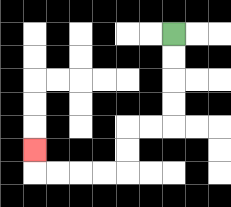{'start': '[7, 1]', 'end': '[1, 6]', 'path_directions': 'D,D,D,D,L,L,D,D,L,L,L,L,U', 'path_coordinates': '[[7, 1], [7, 2], [7, 3], [7, 4], [7, 5], [6, 5], [5, 5], [5, 6], [5, 7], [4, 7], [3, 7], [2, 7], [1, 7], [1, 6]]'}